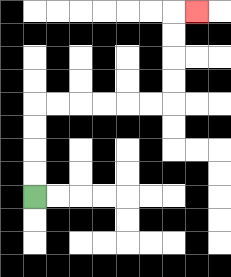{'start': '[1, 8]', 'end': '[8, 0]', 'path_directions': 'U,U,U,U,R,R,R,R,R,R,U,U,U,U,R', 'path_coordinates': '[[1, 8], [1, 7], [1, 6], [1, 5], [1, 4], [2, 4], [3, 4], [4, 4], [5, 4], [6, 4], [7, 4], [7, 3], [7, 2], [7, 1], [7, 0], [8, 0]]'}